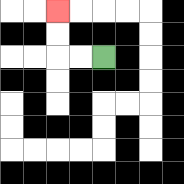{'start': '[4, 2]', 'end': '[2, 0]', 'path_directions': 'L,L,U,U', 'path_coordinates': '[[4, 2], [3, 2], [2, 2], [2, 1], [2, 0]]'}